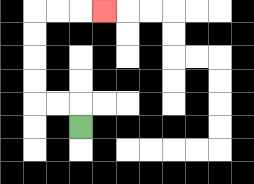{'start': '[3, 5]', 'end': '[4, 0]', 'path_directions': 'U,L,L,U,U,U,U,R,R,R', 'path_coordinates': '[[3, 5], [3, 4], [2, 4], [1, 4], [1, 3], [1, 2], [1, 1], [1, 0], [2, 0], [3, 0], [4, 0]]'}